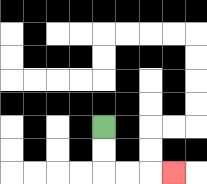{'start': '[4, 5]', 'end': '[7, 7]', 'path_directions': 'D,D,R,R,R', 'path_coordinates': '[[4, 5], [4, 6], [4, 7], [5, 7], [6, 7], [7, 7]]'}